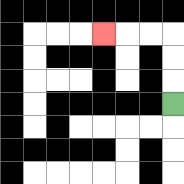{'start': '[7, 4]', 'end': '[4, 1]', 'path_directions': 'U,U,U,L,L,L', 'path_coordinates': '[[7, 4], [7, 3], [7, 2], [7, 1], [6, 1], [5, 1], [4, 1]]'}